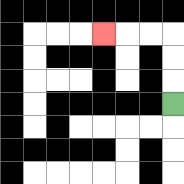{'start': '[7, 4]', 'end': '[4, 1]', 'path_directions': 'U,U,U,L,L,L', 'path_coordinates': '[[7, 4], [7, 3], [7, 2], [7, 1], [6, 1], [5, 1], [4, 1]]'}